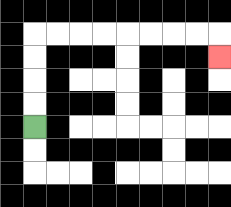{'start': '[1, 5]', 'end': '[9, 2]', 'path_directions': 'U,U,U,U,R,R,R,R,R,R,R,R,D', 'path_coordinates': '[[1, 5], [1, 4], [1, 3], [1, 2], [1, 1], [2, 1], [3, 1], [4, 1], [5, 1], [6, 1], [7, 1], [8, 1], [9, 1], [9, 2]]'}